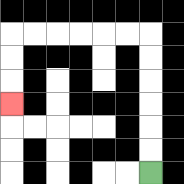{'start': '[6, 7]', 'end': '[0, 4]', 'path_directions': 'U,U,U,U,U,U,L,L,L,L,L,L,D,D,D', 'path_coordinates': '[[6, 7], [6, 6], [6, 5], [6, 4], [6, 3], [6, 2], [6, 1], [5, 1], [4, 1], [3, 1], [2, 1], [1, 1], [0, 1], [0, 2], [0, 3], [0, 4]]'}